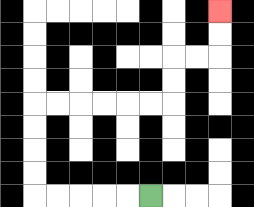{'start': '[6, 8]', 'end': '[9, 0]', 'path_directions': 'L,L,L,L,L,U,U,U,U,R,R,R,R,R,R,U,U,R,R,U,U', 'path_coordinates': '[[6, 8], [5, 8], [4, 8], [3, 8], [2, 8], [1, 8], [1, 7], [1, 6], [1, 5], [1, 4], [2, 4], [3, 4], [4, 4], [5, 4], [6, 4], [7, 4], [7, 3], [7, 2], [8, 2], [9, 2], [9, 1], [9, 0]]'}